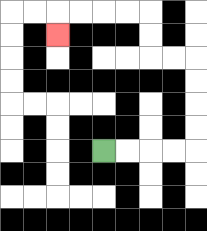{'start': '[4, 6]', 'end': '[2, 1]', 'path_directions': 'R,R,R,R,U,U,U,U,L,L,U,U,L,L,L,L,D', 'path_coordinates': '[[4, 6], [5, 6], [6, 6], [7, 6], [8, 6], [8, 5], [8, 4], [8, 3], [8, 2], [7, 2], [6, 2], [6, 1], [6, 0], [5, 0], [4, 0], [3, 0], [2, 0], [2, 1]]'}